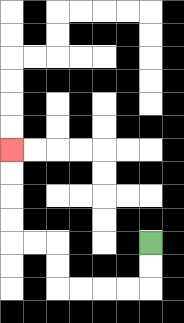{'start': '[6, 10]', 'end': '[0, 6]', 'path_directions': 'D,D,L,L,L,L,U,U,L,L,U,U,U,U', 'path_coordinates': '[[6, 10], [6, 11], [6, 12], [5, 12], [4, 12], [3, 12], [2, 12], [2, 11], [2, 10], [1, 10], [0, 10], [0, 9], [0, 8], [0, 7], [0, 6]]'}